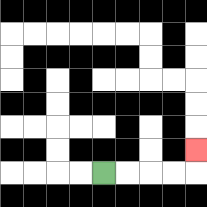{'start': '[4, 7]', 'end': '[8, 6]', 'path_directions': 'R,R,R,R,U', 'path_coordinates': '[[4, 7], [5, 7], [6, 7], [7, 7], [8, 7], [8, 6]]'}